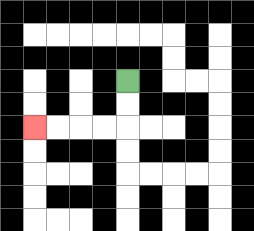{'start': '[5, 3]', 'end': '[1, 5]', 'path_directions': 'D,D,L,L,L,L', 'path_coordinates': '[[5, 3], [5, 4], [5, 5], [4, 5], [3, 5], [2, 5], [1, 5]]'}